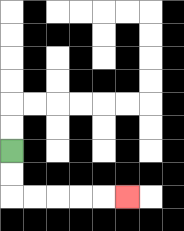{'start': '[0, 6]', 'end': '[5, 8]', 'path_directions': 'D,D,R,R,R,R,R', 'path_coordinates': '[[0, 6], [0, 7], [0, 8], [1, 8], [2, 8], [3, 8], [4, 8], [5, 8]]'}